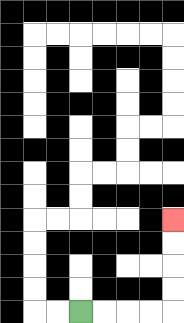{'start': '[3, 13]', 'end': '[7, 9]', 'path_directions': 'R,R,R,R,U,U,U,U', 'path_coordinates': '[[3, 13], [4, 13], [5, 13], [6, 13], [7, 13], [7, 12], [7, 11], [7, 10], [7, 9]]'}